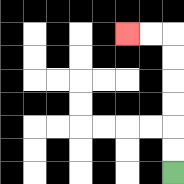{'start': '[7, 7]', 'end': '[5, 1]', 'path_directions': 'U,U,U,U,U,U,L,L', 'path_coordinates': '[[7, 7], [7, 6], [7, 5], [7, 4], [7, 3], [7, 2], [7, 1], [6, 1], [5, 1]]'}